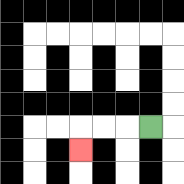{'start': '[6, 5]', 'end': '[3, 6]', 'path_directions': 'L,L,L,D', 'path_coordinates': '[[6, 5], [5, 5], [4, 5], [3, 5], [3, 6]]'}